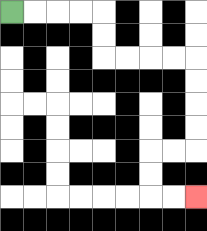{'start': '[0, 0]', 'end': '[8, 8]', 'path_directions': 'R,R,R,R,D,D,R,R,R,R,D,D,D,D,L,L,D,D,R,R', 'path_coordinates': '[[0, 0], [1, 0], [2, 0], [3, 0], [4, 0], [4, 1], [4, 2], [5, 2], [6, 2], [7, 2], [8, 2], [8, 3], [8, 4], [8, 5], [8, 6], [7, 6], [6, 6], [6, 7], [6, 8], [7, 8], [8, 8]]'}